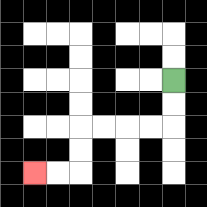{'start': '[7, 3]', 'end': '[1, 7]', 'path_directions': 'D,D,L,L,L,L,D,D,L,L', 'path_coordinates': '[[7, 3], [7, 4], [7, 5], [6, 5], [5, 5], [4, 5], [3, 5], [3, 6], [3, 7], [2, 7], [1, 7]]'}